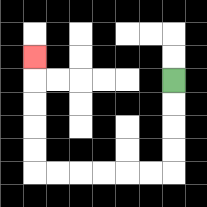{'start': '[7, 3]', 'end': '[1, 2]', 'path_directions': 'D,D,D,D,L,L,L,L,L,L,U,U,U,U,U', 'path_coordinates': '[[7, 3], [7, 4], [7, 5], [7, 6], [7, 7], [6, 7], [5, 7], [4, 7], [3, 7], [2, 7], [1, 7], [1, 6], [1, 5], [1, 4], [1, 3], [1, 2]]'}